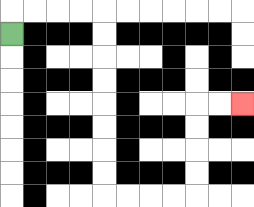{'start': '[0, 1]', 'end': '[10, 4]', 'path_directions': 'U,R,R,R,R,D,D,D,D,D,D,D,D,R,R,R,R,U,U,U,U,R,R', 'path_coordinates': '[[0, 1], [0, 0], [1, 0], [2, 0], [3, 0], [4, 0], [4, 1], [4, 2], [4, 3], [4, 4], [4, 5], [4, 6], [4, 7], [4, 8], [5, 8], [6, 8], [7, 8], [8, 8], [8, 7], [8, 6], [8, 5], [8, 4], [9, 4], [10, 4]]'}